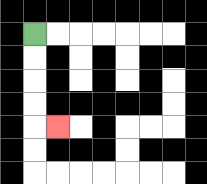{'start': '[1, 1]', 'end': '[2, 5]', 'path_directions': 'D,D,D,D,R', 'path_coordinates': '[[1, 1], [1, 2], [1, 3], [1, 4], [1, 5], [2, 5]]'}